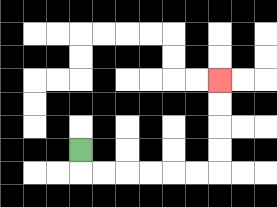{'start': '[3, 6]', 'end': '[9, 3]', 'path_directions': 'D,R,R,R,R,R,R,U,U,U,U', 'path_coordinates': '[[3, 6], [3, 7], [4, 7], [5, 7], [6, 7], [7, 7], [8, 7], [9, 7], [9, 6], [9, 5], [9, 4], [9, 3]]'}